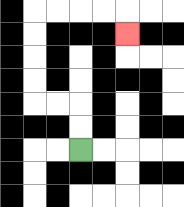{'start': '[3, 6]', 'end': '[5, 1]', 'path_directions': 'U,U,L,L,U,U,U,U,R,R,R,R,D', 'path_coordinates': '[[3, 6], [3, 5], [3, 4], [2, 4], [1, 4], [1, 3], [1, 2], [1, 1], [1, 0], [2, 0], [3, 0], [4, 0], [5, 0], [5, 1]]'}